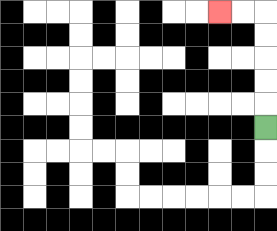{'start': '[11, 5]', 'end': '[9, 0]', 'path_directions': 'U,U,U,U,U,L,L', 'path_coordinates': '[[11, 5], [11, 4], [11, 3], [11, 2], [11, 1], [11, 0], [10, 0], [9, 0]]'}